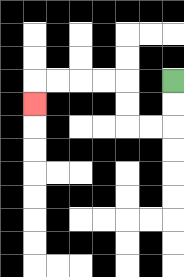{'start': '[7, 3]', 'end': '[1, 4]', 'path_directions': 'D,D,L,L,U,U,L,L,L,L,D', 'path_coordinates': '[[7, 3], [7, 4], [7, 5], [6, 5], [5, 5], [5, 4], [5, 3], [4, 3], [3, 3], [2, 3], [1, 3], [1, 4]]'}